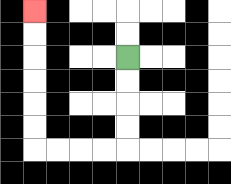{'start': '[5, 2]', 'end': '[1, 0]', 'path_directions': 'D,D,D,D,L,L,L,L,U,U,U,U,U,U', 'path_coordinates': '[[5, 2], [5, 3], [5, 4], [5, 5], [5, 6], [4, 6], [3, 6], [2, 6], [1, 6], [1, 5], [1, 4], [1, 3], [1, 2], [1, 1], [1, 0]]'}